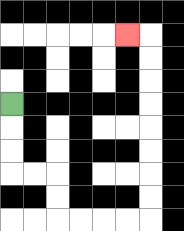{'start': '[0, 4]', 'end': '[5, 1]', 'path_directions': 'D,D,D,R,R,D,D,R,R,R,R,U,U,U,U,U,U,U,U,L', 'path_coordinates': '[[0, 4], [0, 5], [0, 6], [0, 7], [1, 7], [2, 7], [2, 8], [2, 9], [3, 9], [4, 9], [5, 9], [6, 9], [6, 8], [6, 7], [6, 6], [6, 5], [6, 4], [6, 3], [6, 2], [6, 1], [5, 1]]'}